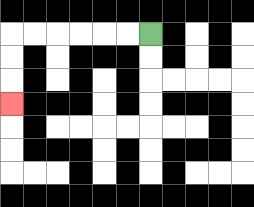{'start': '[6, 1]', 'end': '[0, 4]', 'path_directions': 'L,L,L,L,L,L,D,D,D', 'path_coordinates': '[[6, 1], [5, 1], [4, 1], [3, 1], [2, 1], [1, 1], [0, 1], [0, 2], [0, 3], [0, 4]]'}